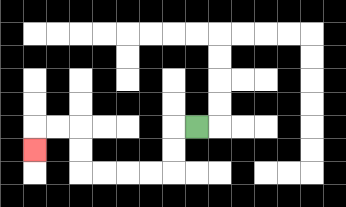{'start': '[8, 5]', 'end': '[1, 6]', 'path_directions': 'L,D,D,L,L,L,L,U,U,L,L,D', 'path_coordinates': '[[8, 5], [7, 5], [7, 6], [7, 7], [6, 7], [5, 7], [4, 7], [3, 7], [3, 6], [3, 5], [2, 5], [1, 5], [1, 6]]'}